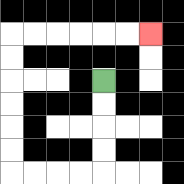{'start': '[4, 3]', 'end': '[6, 1]', 'path_directions': 'D,D,D,D,L,L,L,L,U,U,U,U,U,U,R,R,R,R,R,R', 'path_coordinates': '[[4, 3], [4, 4], [4, 5], [4, 6], [4, 7], [3, 7], [2, 7], [1, 7], [0, 7], [0, 6], [0, 5], [0, 4], [0, 3], [0, 2], [0, 1], [1, 1], [2, 1], [3, 1], [4, 1], [5, 1], [6, 1]]'}